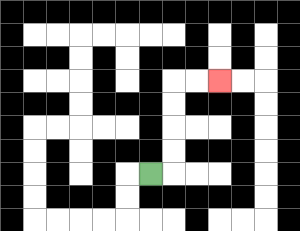{'start': '[6, 7]', 'end': '[9, 3]', 'path_directions': 'R,U,U,U,U,R,R', 'path_coordinates': '[[6, 7], [7, 7], [7, 6], [7, 5], [7, 4], [7, 3], [8, 3], [9, 3]]'}